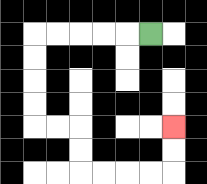{'start': '[6, 1]', 'end': '[7, 5]', 'path_directions': 'L,L,L,L,L,D,D,D,D,R,R,D,D,R,R,R,R,U,U', 'path_coordinates': '[[6, 1], [5, 1], [4, 1], [3, 1], [2, 1], [1, 1], [1, 2], [1, 3], [1, 4], [1, 5], [2, 5], [3, 5], [3, 6], [3, 7], [4, 7], [5, 7], [6, 7], [7, 7], [7, 6], [7, 5]]'}